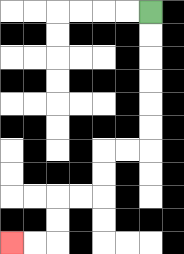{'start': '[6, 0]', 'end': '[0, 10]', 'path_directions': 'D,D,D,D,D,D,L,L,D,D,L,L,D,D,L,L', 'path_coordinates': '[[6, 0], [6, 1], [6, 2], [6, 3], [6, 4], [6, 5], [6, 6], [5, 6], [4, 6], [4, 7], [4, 8], [3, 8], [2, 8], [2, 9], [2, 10], [1, 10], [0, 10]]'}